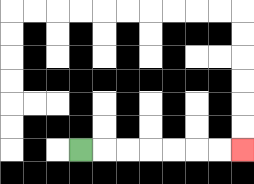{'start': '[3, 6]', 'end': '[10, 6]', 'path_directions': 'R,R,R,R,R,R,R', 'path_coordinates': '[[3, 6], [4, 6], [5, 6], [6, 6], [7, 6], [8, 6], [9, 6], [10, 6]]'}